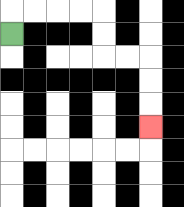{'start': '[0, 1]', 'end': '[6, 5]', 'path_directions': 'U,R,R,R,R,D,D,R,R,D,D,D', 'path_coordinates': '[[0, 1], [0, 0], [1, 0], [2, 0], [3, 0], [4, 0], [4, 1], [4, 2], [5, 2], [6, 2], [6, 3], [6, 4], [6, 5]]'}